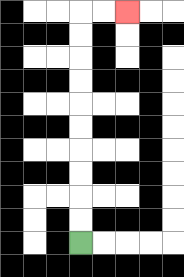{'start': '[3, 10]', 'end': '[5, 0]', 'path_directions': 'U,U,U,U,U,U,U,U,U,U,R,R', 'path_coordinates': '[[3, 10], [3, 9], [3, 8], [3, 7], [3, 6], [3, 5], [3, 4], [3, 3], [3, 2], [3, 1], [3, 0], [4, 0], [5, 0]]'}